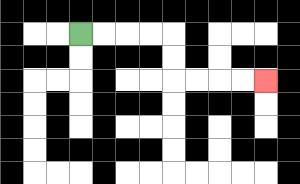{'start': '[3, 1]', 'end': '[11, 3]', 'path_directions': 'R,R,R,R,D,D,R,R,R,R', 'path_coordinates': '[[3, 1], [4, 1], [5, 1], [6, 1], [7, 1], [7, 2], [7, 3], [8, 3], [9, 3], [10, 3], [11, 3]]'}